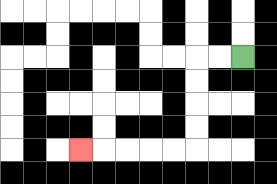{'start': '[10, 2]', 'end': '[3, 6]', 'path_directions': 'L,L,D,D,D,D,L,L,L,L,L', 'path_coordinates': '[[10, 2], [9, 2], [8, 2], [8, 3], [8, 4], [8, 5], [8, 6], [7, 6], [6, 6], [5, 6], [4, 6], [3, 6]]'}